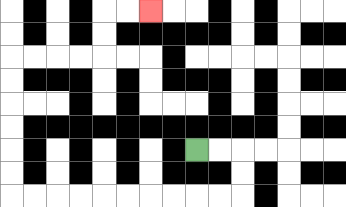{'start': '[8, 6]', 'end': '[6, 0]', 'path_directions': 'R,R,D,D,L,L,L,L,L,L,L,L,L,L,U,U,U,U,U,U,R,R,R,R,U,U,R,R', 'path_coordinates': '[[8, 6], [9, 6], [10, 6], [10, 7], [10, 8], [9, 8], [8, 8], [7, 8], [6, 8], [5, 8], [4, 8], [3, 8], [2, 8], [1, 8], [0, 8], [0, 7], [0, 6], [0, 5], [0, 4], [0, 3], [0, 2], [1, 2], [2, 2], [3, 2], [4, 2], [4, 1], [4, 0], [5, 0], [6, 0]]'}